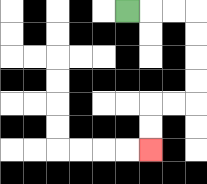{'start': '[5, 0]', 'end': '[6, 6]', 'path_directions': 'R,R,R,D,D,D,D,L,L,D,D', 'path_coordinates': '[[5, 0], [6, 0], [7, 0], [8, 0], [8, 1], [8, 2], [8, 3], [8, 4], [7, 4], [6, 4], [6, 5], [6, 6]]'}